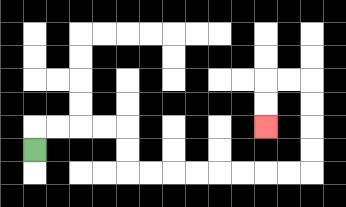{'start': '[1, 6]', 'end': '[11, 5]', 'path_directions': 'U,R,R,R,R,D,D,R,R,R,R,R,R,R,R,U,U,U,U,L,L,D,D', 'path_coordinates': '[[1, 6], [1, 5], [2, 5], [3, 5], [4, 5], [5, 5], [5, 6], [5, 7], [6, 7], [7, 7], [8, 7], [9, 7], [10, 7], [11, 7], [12, 7], [13, 7], [13, 6], [13, 5], [13, 4], [13, 3], [12, 3], [11, 3], [11, 4], [11, 5]]'}